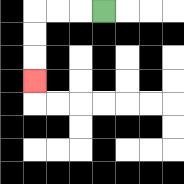{'start': '[4, 0]', 'end': '[1, 3]', 'path_directions': 'L,L,L,D,D,D', 'path_coordinates': '[[4, 0], [3, 0], [2, 0], [1, 0], [1, 1], [1, 2], [1, 3]]'}